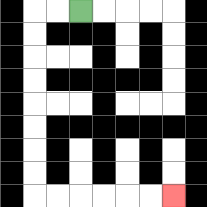{'start': '[3, 0]', 'end': '[7, 8]', 'path_directions': 'L,L,D,D,D,D,D,D,D,D,R,R,R,R,R,R', 'path_coordinates': '[[3, 0], [2, 0], [1, 0], [1, 1], [1, 2], [1, 3], [1, 4], [1, 5], [1, 6], [1, 7], [1, 8], [2, 8], [3, 8], [4, 8], [5, 8], [6, 8], [7, 8]]'}